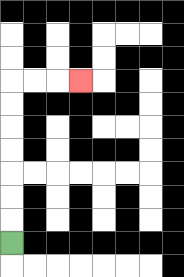{'start': '[0, 10]', 'end': '[3, 3]', 'path_directions': 'U,U,U,U,U,U,U,R,R,R', 'path_coordinates': '[[0, 10], [0, 9], [0, 8], [0, 7], [0, 6], [0, 5], [0, 4], [0, 3], [1, 3], [2, 3], [3, 3]]'}